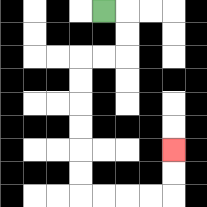{'start': '[4, 0]', 'end': '[7, 6]', 'path_directions': 'R,D,D,L,L,D,D,D,D,D,D,R,R,R,R,U,U', 'path_coordinates': '[[4, 0], [5, 0], [5, 1], [5, 2], [4, 2], [3, 2], [3, 3], [3, 4], [3, 5], [3, 6], [3, 7], [3, 8], [4, 8], [5, 8], [6, 8], [7, 8], [7, 7], [7, 6]]'}